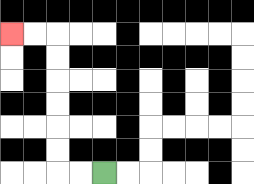{'start': '[4, 7]', 'end': '[0, 1]', 'path_directions': 'L,L,U,U,U,U,U,U,L,L', 'path_coordinates': '[[4, 7], [3, 7], [2, 7], [2, 6], [2, 5], [2, 4], [2, 3], [2, 2], [2, 1], [1, 1], [0, 1]]'}